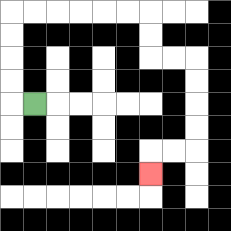{'start': '[1, 4]', 'end': '[6, 7]', 'path_directions': 'L,U,U,U,U,R,R,R,R,R,R,D,D,R,R,D,D,D,D,L,L,D', 'path_coordinates': '[[1, 4], [0, 4], [0, 3], [0, 2], [0, 1], [0, 0], [1, 0], [2, 0], [3, 0], [4, 0], [5, 0], [6, 0], [6, 1], [6, 2], [7, 2], [8, 2], [8, 3], [8, 4], [8, 5], [8, 6], [7, 6], [6, 6], [6, 7]]'}